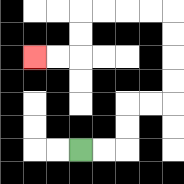{'start': '[3, 6]', 'end': '[1, 2]', 'path_directions': 'R,R,U,U,R,R,U,U,U,U,L,L,L,L,D,D,L,L', 'path_coordinates': '[[3, 6], [4, 6], [5, 6], [5, 5], [5, 4], [6, 4], [7, 4], [7, 3], [7, 2], [7, 1], [7, 0], [6, 0], [5, 0], [4, 0], [3, 0], [3, 1], [3, 2], [2, 2], [1, 2]]'}